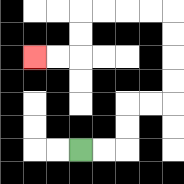{'start': '[3, 6]', 'end': '[1, 2]', 'path_directions': 'R,R,U,U,R,R,U,U,U,U,L,L,L,L,D,D,L,L', 'path_coordinates': '[[3, 6], [4, 6], [5, 6], [5, 5], [5, 4], [6, 4], [7, 4], [7, 3], [7, 2], [7, 1], [7, 0], [6, 0], [5, 0], [4, 0], [3, 0], [3, 1], [3, 2], [2, 2], [1, 2]]'}